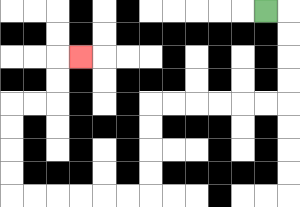{'start': '[11, 0]', 'end': '[3, 2]', 'path_directions': 'R,D,D,D,D,L,L,L,L,L,L,D,D,D,D,L,L,L,L,L,L,U,U,U,U,R,R,U,U,R', 'path_coordinates': '[[11, 0], [12, 0], [12, 1], [12, 2], [12, 3], [12, 4], [11, 4], [10, 4], [9, 4], [8, 4], [7, 4], [6, 4], [6, 5], [6, 6], [6, 7], [6, 8], [5, 8], [4, 8], [3, 8], [2, 8], [1, 8], [0, 8], [0, 7], [0, 6], [0, 5], [0, 4], [1, 4], [2, 4], [2, 3], [2, 2], [3, 2]]'}